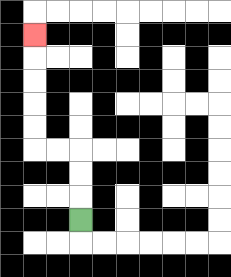{'start': '[3, 9]', 'end': '[1, 1]', 'path_directions': 'U,U,U,L,L,U,U,U,U,U', 'path_coordinates': '[[3, 9], [3, 8], [3, 7], [3, 6], [2, 6], [1, 6], [1, 5], [1, 4], [1, 3], [1, 2], [1, 1]]'}